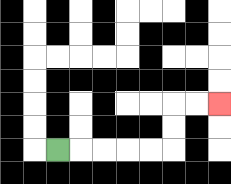{'start': '[2, 6]', 'end': '[9, 4]', 'path_directions': 'R,R,R,R,R,U,U,R,R', 'path_coordinates': '[[2, 6], [3, 6], [4, 6], [5, 6], [6, 6], [7, 6], [7, 5], [7, 4], [8, 4], [9, 4]]'}